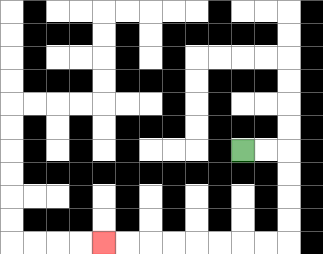{'start': '[10, 6]', 'end': '[4, 10]', 'path_directions': 'R,R,D,D,D,D,L,L,L,L,L,L,L,L', 'path_coordinates': '[[10, 6], [11, 6], [12, 6], [12, 7], [12, 8], [12, 9], [12, 10], [11, 10], [10, 10], [9, 10], [8, 10], [7, 10], [6, 10], [5, 10], [4, 10]]'}